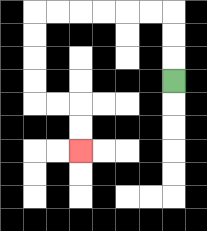{'start': '[7, 3]', 'end': '[3, 6]', 'path_directions': 'U,U,U,L,L,L,L,L,L,D,D,D,D,R,R,D,D', 'path_coordinates': '[[7, 3], [7, 2], [7, 1], [7, 0], [6, 0], [5, 0], [4, 0], [3, 0], [2, 0], [1, 0], [1, 1], [1, 2], [1, 3], [1, 4], [2, 4], [3, 4], [3, 5], [3, 6]]'}